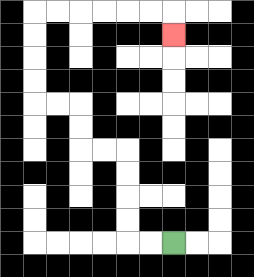{'start': '[7, 10]', 'end': '[7, 1]', 'path_directions': 'L,L,U,U,U,U,L,L,U,U,L,L,U,U,U,U,R,R,R,R,R,R,D', 'path_coordinates': '[[7, 10], [6, 10], [5, 10], [5, 9], [5, 8], [5, 7], [5, 6], [4, 6], [3, 6], [3, 5], [3, 4], [2, 4], [1, 4], [1, 3], [1, 2], [1, 1], [1, 0], [2, 0], [3, 0], [4, 0], [5, 0], [6, 0], [7, 0], [7, 1]]'}